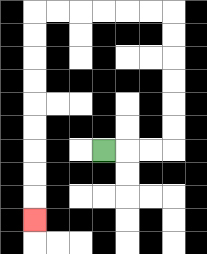{'start': '[4, 6]', 'end': '[1, 9]', 'path_directions': 'R,R,R,U,U,U,U,U,U,L,L,L,L,L,L,D,D,D,D,D,D,D,D,D', 'path_coordinates': '[[4, 6], [5, 6], [6, 6], [7, 6], [7, 5], [7, 4], [7, 3], [7, 2], [7, 1], [7, 0], [6, 0], [5, 0], [4, 0], [3, 0], [2, 0], [1, 0], [1, 1], [1, 2], [1, 3], [1, 4], [1, 5], [1, 6], [1, 7], [1, 8], [1, 9]]'}